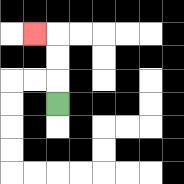{'start': '[2, 4]', 'end': '[1, 1]', 'path_directions': 'U,U,U,L', 'path_coordinates': '[[2, 4], [2, 3], [2, 2], [2, 1], [1, 1]]'}